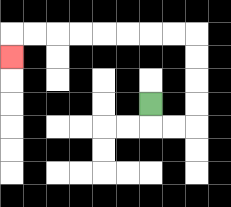{'start': '[6, 4]', 'end': '[0, 2]', 'path_directions': 'D,R,R,U,U,U,U,L,L,L,L,L,L,L,L,D', 'path_coordinates': '[[6, 4], [6, 5], [7, 5], [8, 5], [8, 4], [8, 3], [8, 2], [8, 1], [7, 1], [6, 1], [5, 1], [4, 1], [3, 1], [2, 1], [1, 1], [0, 1], [0, 2]]'}